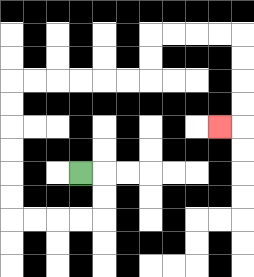{'start': '[3, 7]', 'end': '[9, 5]', 'path_directions': 'R,D,D,L,L,L,L,U,U,U,U,U,U,R,R,R,R,R,R,U,U,R,R,R,R,D,D,D,D,L', 'path_coordinates': '[[3, 7], [4, 7], [4, 8], [4, 9], [3, 9], [2, 9], [1, 9], [0, 9], [0, 8], [0, 7], [0, 6], [0, 5], [0, 4], [0, 3], [1, 3], [2, 3], [3, 3], [4, 3], [5, 3], [6, 3], [6, 2], [6, 1], [7, 1], [8, 1], [9, 1], [10, 1], [10, 2], [10, 3], [10, 4], [10, 5], [9, 5]]'}